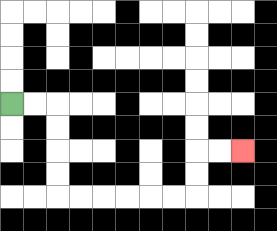{'start': '[0, 4]', 'end': '[10, 6]', 'path_directions': 'R,R,D,D,D,D,R,R,R,R,R,R,U,U,R,R', 'path_coordinates': '[[0, 4], [1, 4], [2, 4], [2, 5], [2, 6], [2, 7], [2, 8], [3, 8], [4, 8], [5, 8], [6, 8], [7, 8], [8, 8], [8, 7], [8, 6], [9, 6], [10, 6]]'}